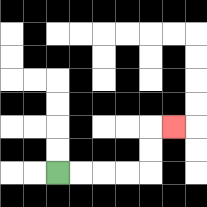{'start': '[2, 7]', 'end': '[7, 5]', 'path_directions': 'R,R,R,R,U,U,R', 'path_coordinates': '[[2, 7], [3, 7], [4, 7], [5, 7], [6, 7], [6, 6], [6, 5], [7, 5]]'}